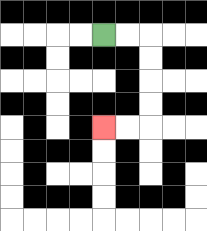{'start': '[4, 1]', 'end': '[4, 5]', 'path_directions': 'R,R,D,D,D,D,L,L', 'path_coordinates': '[[4, 1], [5, 1], [6, 1], [6, 2], [6, 3], [6, 4], [6, 5], [5, 5], [4, 5]]'}